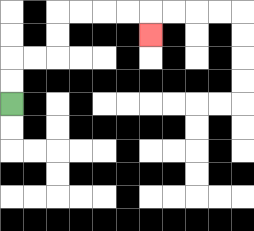{'start': '[0, 4]', 'end': '[6, 1]', 'path_directions': 'U,U,R,R,U,U,R,R,R,R,D', 'path_coordinates': '[[0, 4], [0, 3], [0, 2], [1, 2], [2, 2], [2, 1], [2, 0], [3, 0], [4, 0], [5, 0], [6, 0], [6, 1]]'}